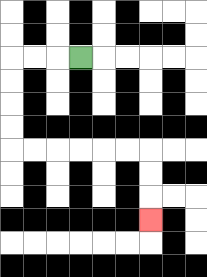{'start': '[3, 2]', 'end': '[6, 9]', 'path_directions': 'L,L,L,D,D,D,D,R,R,R,R,R,R,D,D,D', 'path_coordinates': '[[3, 2], [2, 2], [1, 2], [0, 2], [0, 3], [0, 4], [0, 5], [0, 6], [1, 6], [2, 6], [3, 6], [4, 6], [5, 6], [6, 6], [6, 7], [6, 8], [6, 9]]'}